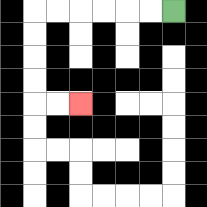{'start': '[7, 0]', 'end': '[3, 4]', 'path_directions': 'L,L,L,L,L,L,D,D,D,D,R,R', 'path_coordinates': '[[7, 0], [6, 0], [5, 0], [4, 0], [3, 0], [2, 0], [1, 0], [1, 1], [1, 2], [1, 3], [1, 4], [2, 4], [3, 4]]'}